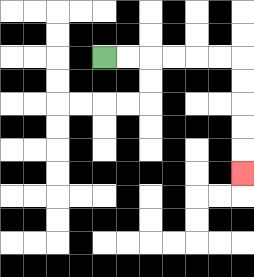{'start': '[4, 2]', 'end': '[10, 7]', 'path_directions': 'R,R,R,R,R,R,D,D,D,D,D', 'path_coordinates': '[[4, 2], [5, 2], [6, 2], [7, 2], [8, 2], [9, 2], [10, 2], [10, 3], [10, 4], [10, 5], [10, 6], [10, 7]]'}